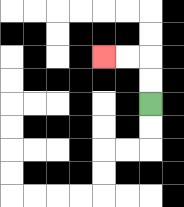{'start': '[6, 4]', 'end': '[4, 2]', 'path_directions': 'U,U,L,L', 'path_coordinates': '[[6, 4], [6, 3], [6, 2], [5, 2], [4, 2]]'}